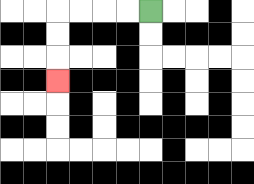{'start': '[6, 0]', 'end': '[2, 3]', 'path_directions': 'L,L,L,L,D,D,D', 'path_coordinates': '[[6, 0], [5, 0], [4, 0], [3, 0], [2, 0], [2, 1], [2, 2], [2, 3]]'}